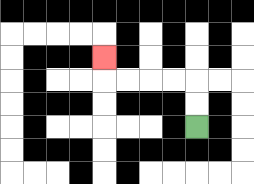{'start': '[8, 5]', 'end': '[4, 2]', 'path_directions': 'U,U,L,L,L,L,U', 'path_coordinates': '[[8, 5], [8, 4], [8, 3], [7, 3], [6, 3], [5, 3], [4, 3], [4, 2]]'}